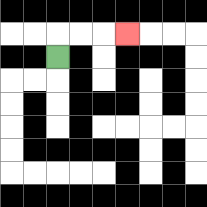{'start': '[2, 2]', 'end': '[5, 1]', 'path_directions': 'U,R,R,R', 'path_coordinates': '[[2, 2], [2, 1], [3, 1], [4, 1], [5, 1]]'}